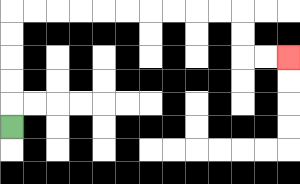{'start': '[0, 5]', 'end': '[12, 2]', 'path_directions': 'U,U,U,U,U,R,R,R,R,R,R,R,R,R,R,D,D,R,R', 'path_coordinates': '[[0, 5], [0, 4], [0, 3], [0, 2], [0, 1], [0, 0], [1, 0], [2, 0], [3, 0], [4, 0], [5, 0], [6, 0], [7, 0], [8, 0], [9, 0], [10, 0], [10, 1], [10, 2], [11, 2], [12, 2]]'}